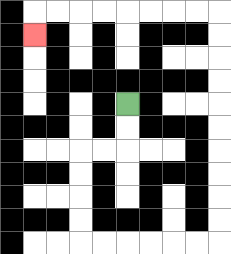{'start': '[5, 4]', 'end': '[1, 1]', 'path_directions': 'D,D,L,L,D,D,D,D,R,R,R,R,R,R,U,U,U,U,U,U,U,U,U,U,L,L,L,L,L,L,L,L,D', 'path_coordinates': '[[5, 4], [5, 5], [5, 6], [4, 6], [3, 6], [3, 7], [3, 8], [3, 9], [3, 10], [4, 10], [5, 10], [6, 10], [7, 10], [8, 10], [9, 10], [9, 9], [9, 8], [9, 7], [9, 6], [9, 5], [9, 4], [9, 3], [9, 2], [9, 1], [9, 0], [8, 0], [7, 0], [6, 0], [5, 0], [4, 0], [3, 0], [2, 0], [1, 0], [1, 1]]'}